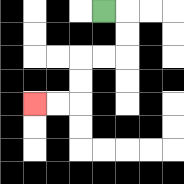{'start': '[4, 0]', 'end': '[1, 4]', 'path_directions': 'R,D,D,L,L,D,D,L,L', 'path_coordinates': '[[4, 0], [5, 0], [5, 1], [5, 2], [4, 2], [3, 2], [3, 3], [3, 4], [2, 4], [1, 4]]'}